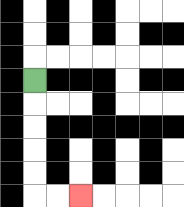{'start': '[1, 3]', 'end': '[3, 8]', 'path_directions': 'D,D,D,D,D,R,R', 'path_coordinates': '[[1, 3], [1, 4], [1, 5], [1, 6], [1, 7], [1, 8], [2, 8], [3, 8]]'}